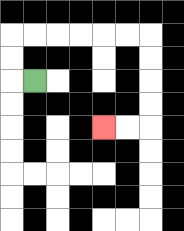{'start': '[1, 3]', 'end': '[4, 5]', 'path_directions': 'L,U,U,R,R,R,R,R,R,D,D,D,D,L,L', 'path_coordinates': '[[1, 3], [0, 3], [0, 2], [0, 1], [1, 1], [2, 1], [3, 1], [4, 1], [5, 1], [6, 1], [6, 2], [6, 3], [6, 4], [6, 5], [5, 5], [4, 5]]'}